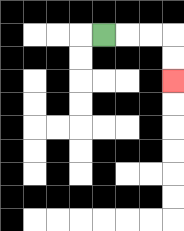{'start': '[4, 1]', 'end': '[7, 3]', 'path_directions': 'R,R,R,D,D', 'path_coordinates': '[[4, 1], [5, 1], [6, 1], [7, 1], [7, 2], [7, 3]]'}